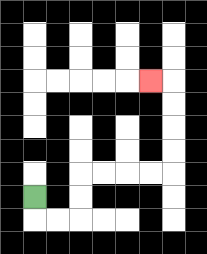{'start': '[1, 8]', 'end': '[6, 3]', 'path_directions': 'D,R,R,U,U,R,R,R,R,U,U,U,U,L', 'path_coordinates': '[[1, 8], [1, 9], [2, 9], [3, 9], [3, 8], [3, 7], [4, 7], [5, 7], [6, 7], [7, 7], [7, 6], [7, 5], [7, 4], [7, 3], [6, 3]]'}